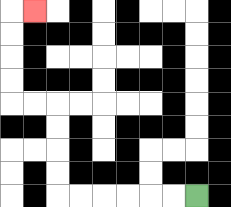{'start': '[8, 8]', 'end': '[1, 0]', 'path_directions': 'L,L,L,L,L,L,U,U,U,U,L,L,U,U,U,U,R', 'path_coordinates': '[[8, 8], [7, 8], [6, 8], [5, 8], [4, 8], [3, 8], [2, 8], [2, 7], [2, 6], [2, 5], [2, 4], [1, 4], [0, 4], [0, 3], [0, 2], [0, 1], [0, 0], [1, 0]]'}